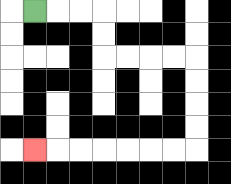{'start': '[1, 0]', 'end': '[1, 6]', 'path_directions': 'R,R,R,D,D,R,R,R,R,D,D,D,D,L,L,L,L,L,L,L', 'path_coordinates': '[[1, 0], [2, 0], [3, 0], [4, 0], [4, 1], [4, 2], [5, 2], [6, 2], [7, 2], [8, 2], [8, 3], [8, 4], [8, 5], [8, 6], [7, 6], [6, 6], [5, 6], [4, 6], [3, 6], [2, 6], [1, 6]]'}